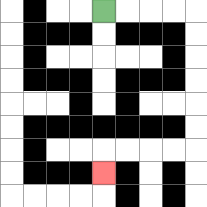{'start': '[4, 0]', 'end': '[4, 7]', 'path_directions': 'R,R,R,R,D,D,D,D,D,D,L,L,L,L,D', 'path_coordinates': '[[4, 0], [5, 0], [6, 0], [7, 0], [8, 0], [8, 1], [8, 2], [8, 3], [8, 4], [8, 5], [8, 6], [7, 6], [6, 6], [5, 6], [4, 6], [4, 7]]'}